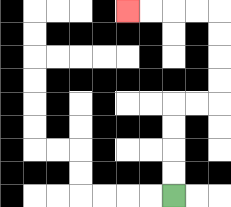{'start': '[7, 8]', 'end': '[5, 0]', 'path_directions': 'U,U,U,U,R,R,U,U,U,U,L,L,L,L', 'path_coordinates': '[[7, 8], [7, 7], [7, 6], [7, 5], [7, 4], [8, 4], [9, 4], [9, 3], [9, 2], [9, 1], [9, 0], [8, 0], [7, 0], [6, 0], [5, 0]]'}